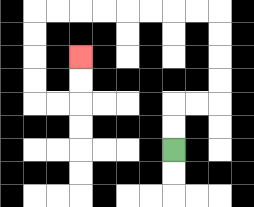{'start': '[7, 6]', 'end': '[3, 2]', 'path_directions': 'U,U,R,R,U,U,U,U,L,L,L,L,L,L,L,L,D,D,D,D,R,R,U,U', 'path_coordinates': '[[7, 6], [7, 5], [7, 4], [8, 4], [9, 4], [9, 3], [9, 2], [9, 1], [9, 0], [8, 0], [7, 0], [6, 0], [5, 0], [4, 0], [3, 0], [2, 0], [1, 0], [1, 1], [1, 2], [1, 3], [1, 4], [2, 4], [3, 4], [3, 3], [3, 2]]'}